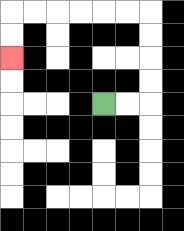{'start': '[4, 4]', 'end': '[0, 2]', 'path_directions': 'R,R,U,U,U,U,L,L,L,L,L,L,D,D', 'path_coordinates': '[[4, 4], [5, 4], [6, 4], [6, 3], [6, 2], [6, 1], [6, 0], [5, 0], [4, 0], [3, 0], [2, 0], [1, 0], [0, 0], [0, 1], [0, 2]]'}